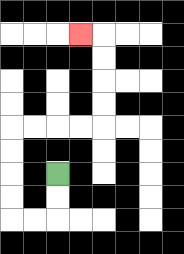{'start': '[2, 7]', 'end': '[3, 1]', 'path_directions': 'D,D,L,L,U,U,U,U,R,R,R,R,U,U,U,U,L', 'path_coordinates': '[[2, 7], [2, 8], [2, 9], [1, 9], [0, 9], [0, 8], [0, 7], [0, 6], [0, 5], [1, 5], [2, 5], [3, 5], [4, 5], [4, 4], [4, 3], [4, 2], [4, 1], [3, 1]]'}